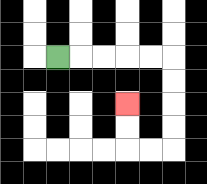{'start': '[2, 2]', 'end': '[5, 4]', 'path_directions': 'R,R,R,R,R,D,D,D,D,L,L,U,U', 'path_coordinates': '[[2, 2], [3, 2], [4, 2], [5, 2], [6, 2], [7, 2], [7, 3], [7, 4], [7, 5], [7, 6], [6, 6], [5, 6], [5, 5], [5, 4]]'}